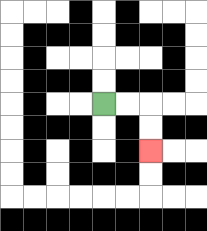{'start': '[4, 4]', 'end': '[6, 6]', 'path_directions': 'R,R,D,D', 'path_coordinates': '[[4, 4], [5, 4], [6, 4], [6, 5], [6, 6]]'}